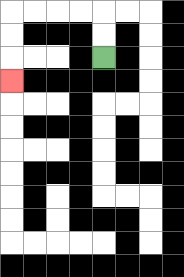{'start': '[4, 2]', 'end': '[0, 3]', 'path_directions': 'U,U,L,L,L,L,D,D,D', 'path_coordinates': '[[4, 2], [4, 1], [4, 0], [3, 0], [2, 0], [1, 0], [0, 0], [0, 1], [0, 2], [0, 3]]'}